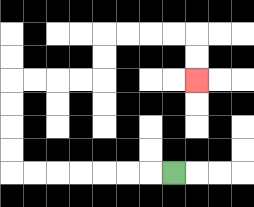{'start': '[7, 7]', 'end': '[8, 3]', 'path_directions': 'L,L,L,L,L,L,L,U,U,U,U,R,R,R,R,U,U,R,R,R,R,D,D', 'path_coordinates': '[[7, 7], [6, 7], [5, 7], [4, 7], [3, 7], [2, 7], [1, 7], [0, 7], [0, 6], [0, 5], [0, 4], [0, 3], [1, 3], [2, 3], [3, 3], [4, 3], [4, 2], [4, 1], [5, 1], [6, 1], [7, 1], [8, 1], [8, 2], [8, 3]]'}